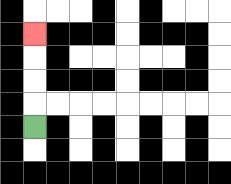{'start': '[1, 5]', 'end': '[1, 1]', 'path_directions': 'U,U,U,U', 'path_coordinates': '[[1, 5], [1, 4], [1, 3], [1, 2], [1, 1]]'}